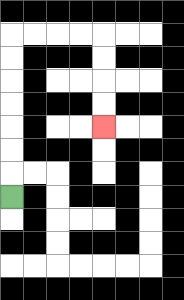{'start': '[0, 8]', 'end': '[4, 5]', 'path_directions': 'U,U,U,U,U,U,U,R,R,R,R,D,D,D,D', 'path_coordinates': '[[0, 8], [0, 7], [0, 6], [0, 5], [0, 4], [0, 3], [0, 2], [0, 1], [1, 1], [2, 1], [3, 1], [4, 1], [4, 2], [4, 3], [4, 4], [4, 5]]'}